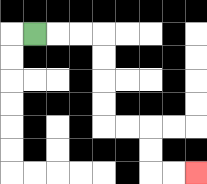{'start': '[1, 1]', 'end': '[8, 7]', 'path_directions': 'R,R,R,D,D,D,D,R,R,D,D,R,R', 'path_coordinates': '[[1, 1], [2, 1], [3, 1], [4, 1], [4, 2], [4, 3], [4, 4], [4, 5], [5, 5], [6, 5], [6, 6], [6, 7], [7, 7], [8, 7]]'}